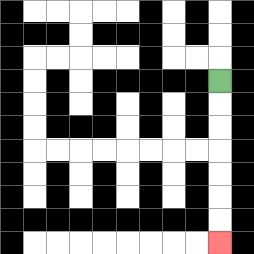{'start': '[9, 3]', 'end': '[9, 10]', 'path_directions': 'D,D,D,D,D,D,D', 'path_coordinates': '[[9, 3], [9, 4], [9, 5], [9, 6], [9, 7], [9, 8], [9, 9], [9, 10]]'}